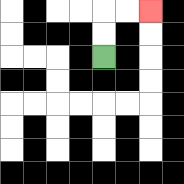{'start': '[4, 2]', 'end': '[6, 0]', 'path_directions': 'U,U,R,R', 'path_coordinates': '[[4, 2], [4, 1], [4, 0], [5, 0], [6, 0]]'}